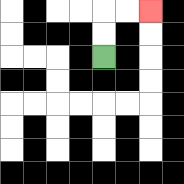{'start': '[4, 2]', 'end': '[6, 0]', 'path_directions': 'U,U,R,R', 'path_coordinates': '[[4, 2], [4, 1], [4, 0], [5, 0], [6, 0]]'}